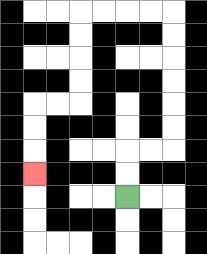{'start': '[5, 8]', 'end': '[1, 7]', 'path_directions': 'U,U,R,R,U,U,U,U,U,U,L,L,L,L,D,D,D,D,L,L,D,D,D', 'path_coordinates': '[[5, 8], [5, 7], [5, 6], [6, 6], [7, 6], [7, 5], [7, 4], [7, 3], [7, 2], [7, 1], [7, 0], [6, 0], [5, 0], [4, 0], [3, 0], [3, 1], [3, 2], [3, 3], [3, 4], [2, 4], [1, 4], [1, 5], [1, 6], [1, 7]]'}